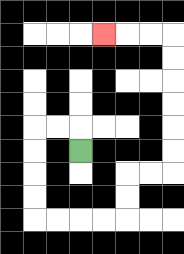{'start': '[3, 6]', 'end': '[4, 1]', 'path_directions': 'U,L,L,D,D,D,D,R,R,R,R,U,U,R,R,U,U,U,U,U,U,L,L,L', 'path_coordinates': '[[3, 6], [3, 5], [2, 5], [1, 5], [1, 6], [1, 7], [1, 8], [1, 9], [2, 9], [3, 9], [4, 9], [5, 9], [5, 8], [5, 7], [6, 7], [7, 7], [7, 6], [7, 5], [7, 4], [7, 3], [7, 2], [7, 1], [6, 1], [5, 1], [4, 1]]'}